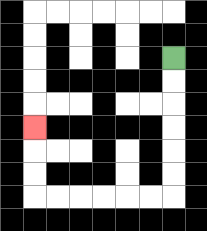{'start': '[7, 2]', 'end': '[1, 5]', 'path_directions': 'D,D,D,D,D,D,L,L,L,L,L,L,U,U,U', 'path_coordinates': '[[7, 2], [7, 3], [7, 4], [7, 5], [7, 6], [7, 7], [7, 8], [6, 8], [5, 8], [4, 8], [3, 8], [2, 8], [1, 8], [1, 7], [1, 6], [1, 5]]'}